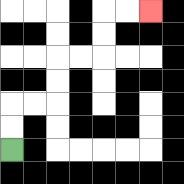{'start': '[0, 6]', 'end': '[6, 0]', 'path_directions': 'U,U,R,R,U,U,R,R,U,U,R,R', 'path_coordinates': '[[0, 6], [0, 5], [0, 4], [1, 4], [2, 4], [2, 3], [2, 2], [3, 2], [4, 2], [4, 1], [4, 0], [5, 0], [6, 0]]'}